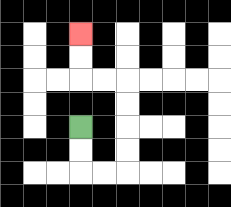{'start': '[3, 5]', 'end': '[3, 1]', 'path_directions': 'D,D,R,R,U,U,U,U,L,L,U,U', 'path_coordinates': '[[3, 5], [3, 6], [3, 7], [4, 7], [5, 7], [5, 6], [5, 5], [5, 4], [5, 3], [4, 3], [3, 3], [3, 2], [3, 1]]'}